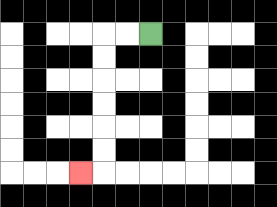{'start': '[6, 1]', 'end': '[3, 7]', 'path_directions': 'L,L,D,D,D,D,D,D,L', 'path_coordinates': '[[6, 1], [5, 1], [4, 1], [4, 2], [4, 3], [4, 4], [4, 5], [4, 6], [4, 7], [3, 7]]'}